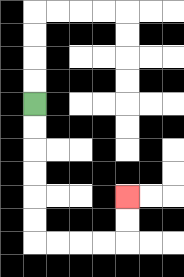{'start': '[1, 4]', 'end': '[5, 8]', 'path_directions': 'D,D,D,D,D,D,R,R,R,R,U,U', 'path_coordinates': '[[1, 4], [1, 5], [1, 6], [1, 7], [1, 8], [1, 9], [1, 10], [2, 10], [3, 10], [4, 10], [5, 10], [5, 9], [5, 8]]'}